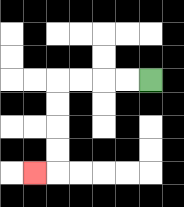{'start': '[6, 3]', 'end': '[1, 7]', 'path_directions': 'L,L,L,L,D,D,D,D,L', 'path_coordinates': '[[6, 3], [5, 3], [4, 3], [3, 3], [2, 3], [2, 4], [2, 5], [2, 6], [2, 7], [1, 7]]'}